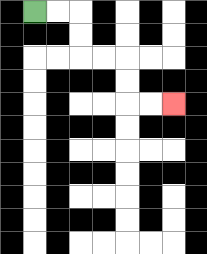{'start': '[1, 0]', 'end': '[7, 4]', 'path_directions': 'R,R,D,D,R,R,D,D,R,R', 'path_coordinates': '[[1, 0], [2, 0], [3, 0], [3, 1], [3, 2], [4, 2], [5, 2], [5, 3], [5, 4], [6, 4], [7, 4]]'}